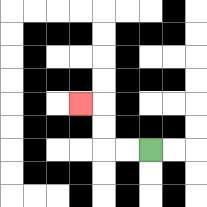{'start': '[6, 6]', 'end': '[3, 4]', 'path_directions': 'L,L,U,U,L', 'path_coordinates': '[[6, 6], [5, 6], [4, 6], [4, 5], [4, 4], [3, 4]]'}